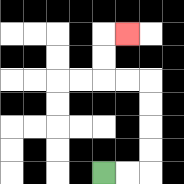{'start': '[4, 7]', 'end': '[5, 1]', 'path_directions': 'R,R,U,U,U,U,L,L,U,U,R', 'path_coordinates': '[[4, 7], [5, 7], [6, 7], [6, 6], [6, 5], [6, 4], [6, 3], [5, 3], [4, 3], [4, 2], [4, 1], [5, 1]]'}